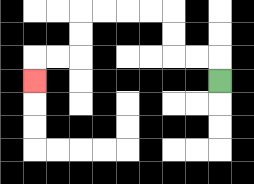{'start': '[9, 3]', 'end': '[1, 3]', 'path_directions': 'U,L,L,U,U,L,L,L,L,D,D,L,L,D', 'path_coordinates': '[[9, 3], [9, 2], [8, 2], [7, 2], [7, 1], [7, 0], [6, 0], [5, 0], [4, 0], [3, 0], [3, 1], [3, 2], [2, 2], [1, 2], [1, 3]]'}